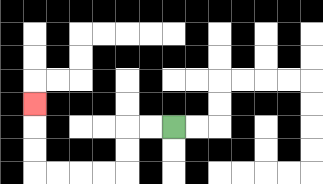{'start': '[7, 5]', 'end': '[1, 4]', 'path_directions': 'L,L,D,D,L,L,L,L,U,U,U', 'path_coordinates': '[[7, 5], [6, 5], [5, 5], [5, 6], [5, 7], [4, 7], [3, 7], [2, 7], [1, 7], [1, 6], [1, 5], [1, 4]]'}